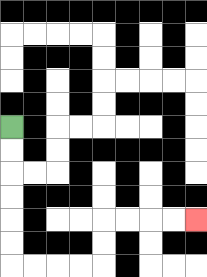{'start': '[0, 5]', 'end': '[8, 9]', 'path_directions': 'D,D,D,D,D,D,R,R,R,R,U,U,R,R,R,R', 'path_coordinates': '[[0, 5], [0, 6], [0, 7], [0, 8], [0, 9], [0, 10], [0, 11], [1, 11], [2, 11], [3, 11], [4, 11], [4, 10], [4, 9], [5, 9], [6, 9], [7, 9], [8, 9]]'}